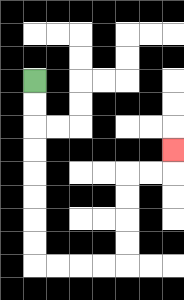{'start': '[1, 3]', 'end': '[7, 6]', 'path_directions': 'D,D,D,D,D,D,D,D,R,R,R,R,U,U,U,U,R,R,U', 'path_coordinates': '[[1, 3], [1, 4], [1, 5], [1, 6], [1, 7], [1, 8], [1, 9], [1, 10], [1, 11], [2, 11], [3, 11], [4, 11], [5, 11], [5, 10], [5, 9], [5, 8], [5, 7], [6, 7], [7, 7], [7, 6]]'}